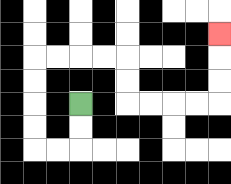{'start': '[3, 4]', 'end': '[9, 1]', 'path_directions': 'D,D,L,L,U,U,U,U,R,R,R,R,D,D,R,R,R,R,U,U,U', 'path_coordinates': '[[3, 4], [3, 5], [3, 6], [2, 6], [1, 6], [1, 5], [1, 4], [1, 3], [1, 2], [2, 2], [3, 2], [4, 2], [5, 2], [5, 3], [5, 4], [6, 4], [7, 4], [8, 4], [9, 4], [9, 3], [9, 2], [9, 1]]'}